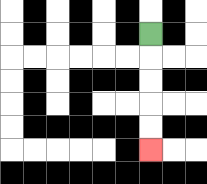{'start': '[6, 1]', 'end': '[6, 6]', 'path_directions': 'D,D,D,D,D', 'path_coordinates': '[[6, 1], [6, 2], [6, 3], [6, 4], [6, 5], [6, 6]]'}